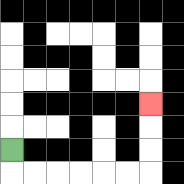{'start': '[0, 6]', 'end': '[6, 4]', 'path_directions': 'D,R,R,R,R,R,R,U,U,U', 'path_coordinates': '[[0, 6], [0, 7], [1, 7], [2, 7], [3, 7], [4, 7], [5, 7], [6, 7], [6, 6], [6, 5], [6, 4]]'}